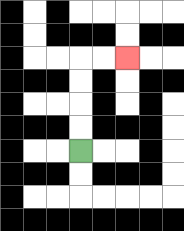{'start': '[3, 6]', 'end': '[5, 2]', 'path_directions': 'U,U,U,U,R,R', 'path_coordinates': '[[3, 6], [3, 5], [3, 4], [3, 3], [3, 2], [4, 2], [5, 2]]'}